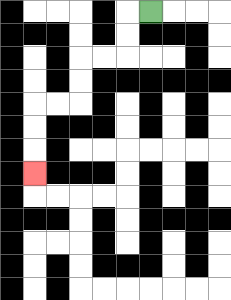{'start': '[6, 0]', 'end': '[1, 7]', 'path_directions': 'L,D,D,L,L,D,D,L,L,D,D,D', 'path_coordinates': '[[6, 0], [5, 0], [5, 1], [5, 2], [4, 2], [3, 2], [3, 3], [3, 4], [2, 4], [1, 4], [1, 5], [1, 6], [1, 7]]'}